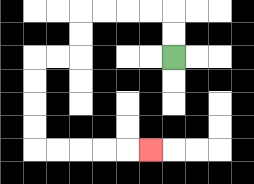{'start': '[7, 2]', 'end': '[6, 6]', 'path_directions': 'U,U,L,L,L,L,D,D,L,L,D,D,D,D,R,R,R,R,R', 'path_coordinates': '[[7, 2], [7, 1], [7, 0], [6, 0], [5, 0], [4, 0], [3, 0], [3, 1], [3, 2], [2, 2], [1, 2], [1, 3], [1, 4], [1, 5], [1, 6], [2, 6], [3, 6], [4, 6], [5, 6], [6, 6]]'}